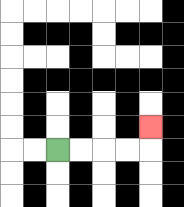{'start': '[2, 6]', 'end': '[6, 5]', 'path_directions': 'R,R,R,R,U', 'path_coordinates': '[[2, 6], [3, 6], [4, 6], [5, 6], [6, 6], [6, 5]]'}